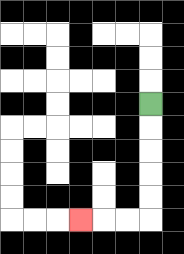{'start': '[6, 4]', 'end': '[3, 9]', 'path_directions': 'D,D,D,D,D,L,L,L', 'path_coordinates': '[[6, 4], [6, 5], [6, 6], [6, 7], [6, 8], [6, 9], [5, 9], [4, 9], [3, 9]]'}